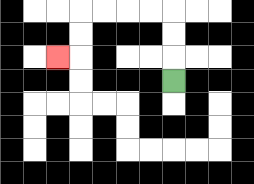{'start': '[7, 3]', 'end': '[2, 2]', 'path_directions': 'U,U,U,L,L,L,L,D,D,L', 'path_coordinates': '[[7, 3], [7, 2], [7, 1], [7, 0], [6, 0], [5, 0], [4, 0], [3, 0], [3, 1], [3, 2], [2, 2]]'}